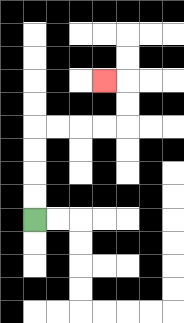{'start': '[1, 9]', 'end': '[4, 3]', 'path_directions': 'U,U,U,U,R,R,R,R,U,U,L', 'path_coordinates': '[[1, 9], [1, 8], [1, 7], [1, 6], [1, 5], [2, 5], [3, 5], [4, 5], [5, 5], [5, 4], [5, 3], [4, 3]]'}